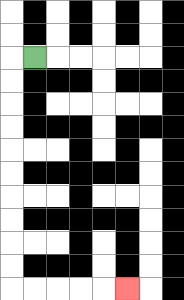{'start': '[1, 2]', 'end': '[5, 12]', 'path_directions': 'L,D,D,D,D,D,D,D,D,D,D,R,R,R,R,R', 'path_coordinates': '[[1, 2], [0, 2], [0, 3], [0, 4], [0, 5], [0, 6], [0, 7], [0, 8], [0, 9], [0, 10], [0, 11], [0, 12], [1, 12], [2, 12], [3, 12], [4, 12], [5, 12]]'}